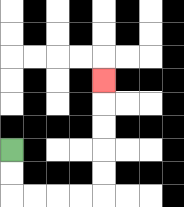{'start': '[0, 6]', 'end': '[4, 3]', 'path_directions': 'D,D,R,R,R,R,U,U,U,U,U', 'path_coordinates': '[[0, 6], [0, 7], [0, 8], [1, 8], [2, 8], [3, 8], [4, 8], [4, 7], [4, 6], [4, 5], [4, 4], [4, 3]]'}